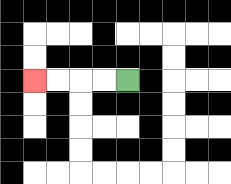{'start': '[5, 3]', 'end': '[1, 3]', 'path_directions': 'L,L,L,L', 'path_coordinates': '[[5, 3], [4, 3], [3, 3], [2, 3], [1, 3]]'}